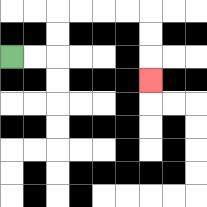{'start': '[0, 2]', 'end': '[6, 3]', 'path_directions': 'R,R,U,U,R,R,R,R,D,D,D', 'path_coordinates': '[[0, 2], [1, 2], [2, 2], [2, 1], [2, 0], [3, 0], [4, 0], [5, 0], [6, 0], [6, 1], [6, 2], [6, 3]]'}